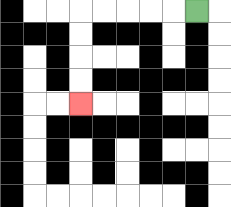{'start': '[8, 0]', 'end': '[3, 4]', 'path_directions': 'L,L,L,L,L,D,D,D,D', 'path_coordinates': '[[8, 0], [7, 0], [6, 0], [5, 0], [4, 0], [3, 0], [3, 1], [3, 2], [3, 3], [3, 4]]'}